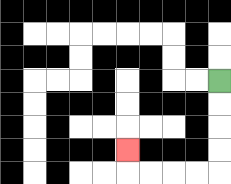{'start': '[9, 3]', 'end': '[5, 6]', 'path_directions': 'D,D,D,D,L,L,L,L,U', 'path_coordinates': '[[9, 3], [9, 4], [9, 5], [9, 6], [9, 7], [8, 7], [7, 7], [6, 7], [5, 7], [5, 6]]'}